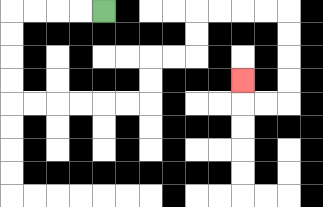{'start': '[4, 0]', 'end': '[10, 3]', 'path_directions': 'L,L,L,L,D,D,D,D,R,R,R,R,R,R,U,U,R,R,U,U,R,R,R,R,D,D,D,D,L,L,U', 'path_coordinates': '[[4, 0], [3, 0], [2, 0], [1, 0], [0, 0], [0, 1], [0, 2], [0, 3], [0, 4], [1, 4], [2, 4], [3, 4], [4, 4], [5, 4], [6, 4], [6, 3], [6, 2], [7, 2], [8, 2], [8, 1], [8, 0], [9, 0], [10, 0], [11, 0], [12, 0], [12, 1], [12, 2], [12, 3], [12, 4], [11, 4], [10, 4], [10, 3]]'}